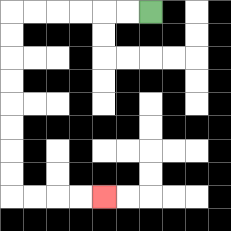{'start': '[6, 0]', 'end': '[4, 8]', 'path_directions': 'L,L,L,L,L,L,D,D,D,D,D,D,D,D,R,R,R,R', 'path_coordinates': '[[6, 0], [5, 0], [4, 0], [3, 0], [2, 0], [1, 0], [0, 0], [0, 1], [0, 2], [0, 3], [0, 4], [0, 5], [0, 6], [0, 7], [0, 8], [1, 8], [2, 8], [3, 8], [4, 8]]'}